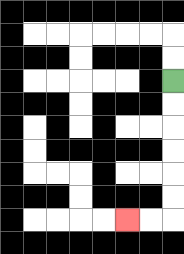{'start': '[7, 3]', 'end': '[5, 9]', 'path_directions': 'D,D,D,D,D,D,L,L', 'path_coordinates': '[[7, 3], [7, 4], [7, 5], [7, 6], [7, 7], [7, 8], [7, 9], [6, 9], [5, 9]]'}